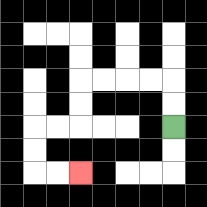{'start': '[7, 5]', 'end': '[3, 7]', 'path_directions': 'U,U,L,L,L,L,D,D,L,L,D,D,R,R', 'path_coordinates': '[[7, 5], [7, 4], [7, 3], [6, 3], [5, 3], [4, 3], [3, 3], [3, 4], [3, 5], [2, 5], [1, 5], [1, 6], [1, 7], [2, 7], [3, 7]]'}